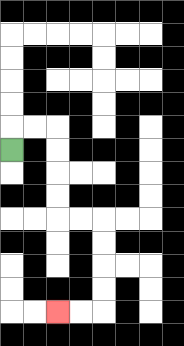{'start': '[0, 6]', 'end': '[2, 13]', 'path_directions': 'U,R,R,D,D,D,D,R,R,D,D,D,D,L,L', 'path_coordinates': '[[0, 6], [0, 5], [1, 5], [2, 5], [2, 6], [2, 7], [2, 8], [2, 9], [3, 9], [4, 9], [4, 10], [4, 11], [4, 12], [4, 13], [3, 13], [2, 13]]'}